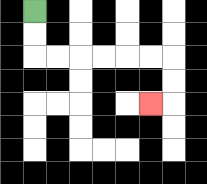{'start': '[1, 0]', 'end': '[6, 4]', 'path_directions': 'D,D,R,R,R,R,R,R,D,D,L', 'path_coordinates': '[[1, 0], [1, 1], [1, 2], [2, 2], [3, 2], [4, 2], [5, 2], [6, 2], [7, 2], [7, 3], [7, 4], [6, 4]]'}